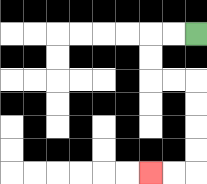{'start': '[8, 1]', 'end': '[6, 7]', 'path_directions': 'L,L,D,D,R,R,D,D,D,D,L,L', 'path_coordinates': '[[8, 1], [7, 1], [6, 1], [6, 2], [6, 3], [7, 3], [8, 3], [8, 4], [8, 5], [8, 6], [8, 7], [7, 7], [6, 7]]'}